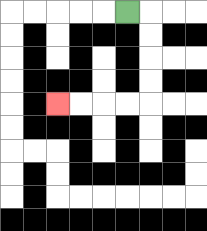{'start': '[5, 0]', 'end': '[2, 4]', 'path_directions': 'R,D,D,D,D,L,L,L,L', 'path_coordinates': '[[5, 0], [6, 0], [6, 1], [6, 2], [6, 3], [6, 4], [5, 4], [4, 4], [3, 4], [2, 4]]'}